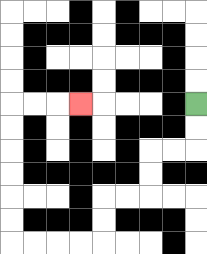{'start': '[8, 4]', 'end': '[3, 4]', 'path_directions': 'D,D,L,L,D,D,L,L,D,D,L,L,L,L,U,U,U,U,U,U,R,R,R', 'path_coordinates': '[[8, 4], [8, 5], [8, 6], [7, 6], [6, 6], [6, 7], [6, 8], [5, 8], [4, 8], [4, 9], [4, 10], [3, 10], [2, 10], [1, 10], [0, 10], [0, 9], [0, 8], [0, 7], [0, 6], [0, 5], [0, 4], [1, 4], [2, 4], [3, 4]]'}